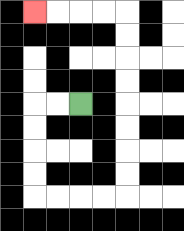{'start': '[3, 4]', 'end': '[1, 0]', 'path_directions': 'L,L,D,D,D,D,R,R,R,R,U,U,U,U,U,U,U,U,L,L,L,L', 'path_coordinates': '[[3, 4], [2, 4], [1, 4], [1, 5], [1, 6], [1, 7], [1, 8], [2, 8], [3, 8], [4, 8], [5, 8], [5, 7], [5, 6], [5, 5], [5, 4], [5, 3], [5, 2], [5, 1], [5, 0], [4, 0], [3, 0], [2, 0], [1, 0]]'}